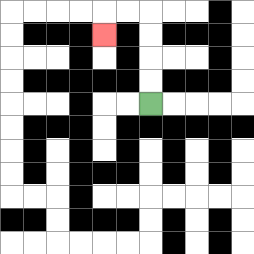{'start': '[6, 4]', 'end': '[4, 1]', 'path_directions': 'U,U,U,U,L,L,D', 'path_coordinates': '[[6, 4], [6, 3], [6, 2], [6, 1], [6, 0], [5, 0], [4, 0], [4, 1]]'}